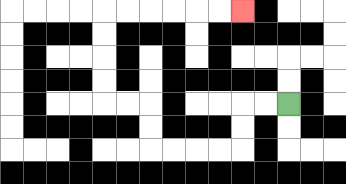{'start': '[12, 4]', 'end': '[10, 0]', 'path_directions': 'L,L,D,D,L,L,L,L,U,U,L,L,U,U,U,U,R,R,R,R,R,R', 'path_coordinates': '[[12, 4], [11, 4], [10, 4], [10, 5], [10, 6], [9, 6], [8, 6], [7, 6], [6, 6], [6, 5], [6, 4], [5, 4], [4, 4], [4, 3], [4, 2], [4, 1], [4, 0], [5, 0], [6, 0], [7, 0], [8, 0], [9, 0], [10, 0]]'}